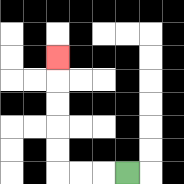{'start': '[5, 7]', 'end': '[2, 2]', 'path_directions': 'L,L,L,U,U,U,U,U', 'path_coordinates': '[[5, 7], [4, 7], [3, 7], [2, 7], [2, 6], [2, 5], [2, 4], [2, 3], [2, 2]]'}